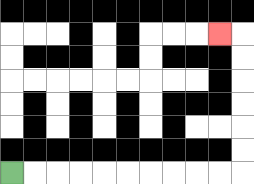{'start': '[0, 7]', 'end': '[9, 1]', 'path_directions': 'R,R,R,R,R,R,R,R,R,R,U,U,U,U,U,U,L', 'path_coordinates': '[[0, 7], [1, 7], [2, 7], [3, 7], [4, 7], [5, 7], [6, 7], [7, 7], [8, 7], [9, 7], [10, 7], [10, 6], [10, 5], [10, 4], [10, 3], [10, 2], [10, 1], [9, 1]]'}